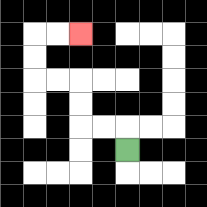{'start': '[5, 6]', 'end': '[3, 1]', 'path_directions': 'U,L,L,U,U,L,L,U,U,R,R', 'path_coordinates': '[[5, 6], [5, 5], [4, 5], [3, 5], [3, 4], [3, 3], [2, 3], [1, 3], [1, 2], [1, 1], [2, 1], [3, 1]]'}